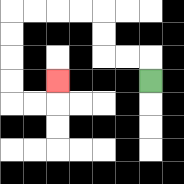{'start': '[6, 3]', 'end': '[2, 3]', 'path_directions': 'U,L,L,U,U,L,L,L,L,D,D,D,D,R,R,U', 'path_coordinates': '[[6, 3], [6, 2], [5, 2], [4, 2], [4, 1], [4, 0], [3, 0], [2, 0], [1, 0], [0, 0], [0, 1], [0, 2], [0, 3], [0, 4], [1, 4], [2, 4], [2, 3]]'}